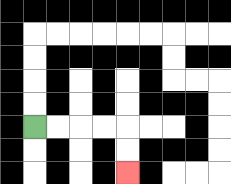{'start': '[1, 5]', 'end': '[5, 7]', 'path_directions': 'R,R,R,R,D,D', 'path_coordinates': '[[1, 5], [2, 5], [3, 5], [4, 5], [5, 5], [5, 6], [5, 7]]'}